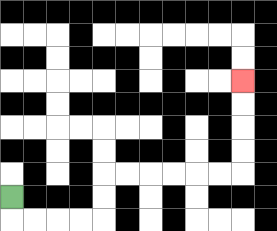{'start': '[0, 8]', 'end': '[10, 3]', 'path_directions': 'D,R,R,R,R,U,U,R,R,R,R,R,R,U,U,U,U', 'path_coordinates': '[[0, 8], [0, 9], [1, 9], [2, 9], [3, 9], [4, 9], [4, 8], [4, 7], [5, 7], [6, 7], [7, 7], [8, 7], [9, 7], [10, 7], [10, 6], [10, 5], [10, 4], [10, 3]]'}